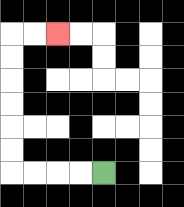{'start': '[4, 7]', 'end': '[2, 1]', 'path_directions': 'L,L,L,L,U,U,U,U,U,U,R,R', 'path_coordinates': '[[4, 7], [3, 7], [2, 7], [1, 7], [0, 7], [0, 6], [0, 5], [0, 4], [0, 3], [0, 2], [0, 1], [1, 1], [2, 1]]'}